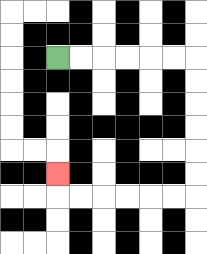{'start': '[2, 2]', 'end': '[2, 7]', 'path_directions': 'R,R,R,R,R,R,D,D,D,D,D,D,L,L,L,L,L,L,U', 'path_coordinates': '[[2, 2], [3, 2], [4, 2], [5, 2], [6, 2], [7, 2], [8, 2], [8, 3], [8, 4], [8, 5], [8, 6], [8, 7], [8, 8], [7, 8], [6, 8], [5, 8], [4, 8], [3, 8], [2, 8], [2, 7]]'}